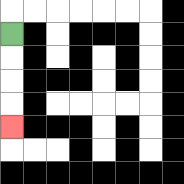{'start': '[0, 1]', 'end': '[0, 5]', 'path_directions': 'D,D,D,D', 'path_coordinates': '[[0, 1], [0, 2], [0, 3], [0, 4], [0, 5]]'}